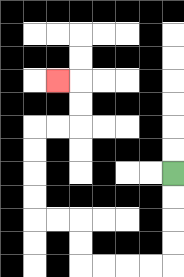{'start': '[7, 7]', 'end': '[2, 3]', 'path_directions': 'D,D,D,D,L,L,L,L,U,U,L,L,U,U,U,U,R,R,U,U,L', 'path_coordinates': '[[7, 7], [7, 8], [7, 9], [7, 10], [7, 11], [6, 11], [5, 11], [4, 11], [3, 11], [3, 10], [3, 9], [2, 9], [1, 9], [1, 8], [1, 7], [1, 6], [1, 5], [2, 5], [3, 5], [3, 4], [3, 3], [2, 3]]'}